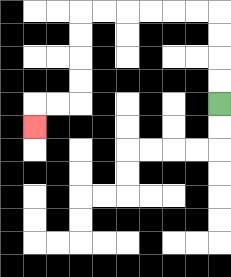{'start': '[9, 4]', 'end': '[1, 5]', 'path_directions': 'U,U,U,U,L,L,L,L,L,L,D,D,D,D,L,L,D', 'path_coordinates': '[[9, 4], [9, 3], [9, 2], [9, 1], [9, 0], [8, 0], [7, 0], [6, 0], [5, 0], [4, 0], [3, 0], [3, 1], [3, 2], [3, 3], [3, 4], [2, 4], [1, 4], [1, 5]]'}